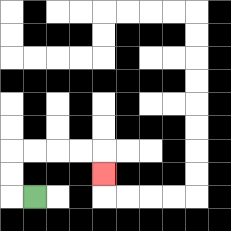{'start': '[1, 8]', 'end': '[4, 7]', 'path_directions': 'L,U,U,R,R,R,R,D', 'path_coordinates': '[[1, 8], [0, 8], [0, 7], [0, 6], [1, 6], [2, 6], [3, 6], [4, 6], [4, 7]]'}